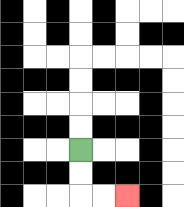{'start': '[3, 6]', 'end': '[5, 8]', 'path_directions': 'D,D,R,R', 'path_coordinates': '[[3, 6], [3, 7], [3, 8], [4, 8], [5, 8]]'}